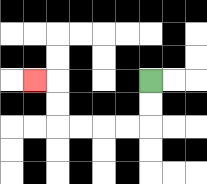{'start': '[6, 3]', 'end': '[1, 3]', 'path_directions': 'D,D,L,L,L,L,U,U,L', 'path_coordinates': '[[6, 3], [6, 4], [6, 5], [5, 5], [4, 5], [3, 5], [2, 5], [2, 4], [2, 3], [1, 3]]'}